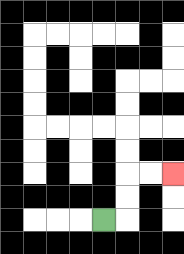{'start': '[4, 9]', 'end': '[7, 7]', 'path_directions': 'R,U,U,R,R', 'path_coordinates': '[[4, 9], [5, 9], [5, 8], [5, 7], [6, 7], [7, 7]]'}